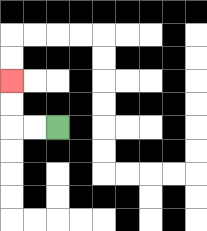{'start': '[2, 5]', 'end': '[0, 3]', 'path_directions': 'L,L,U,U', 'path_coordinates': '[[2, 5], [1, 5], [0, 5], [0, 4], [0, 3]]'}